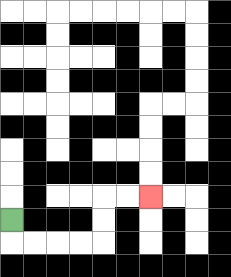{'start': '[0, 9]', 'end': '[6, 8]', 'path_directions': 'D,R,R,R,R,U,U,R,R', 'path_coordinates': '[[0, 9], [0, 10], [1, 10], [2, 10], [3, 10], [4, 10], [4, 9], [4, 8], [5, 8], [6, 8]]'}